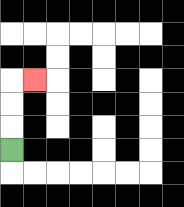{'start': '[0, 6]', 'end': '[1, 3]', 'path_directions': 'U,U,U,R', 'path_coordinates': '[[0, 6], [0, 5], [0, 4], [0, 3], [1, 3]]'}